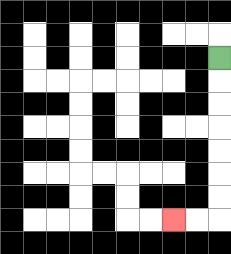{'start': '[9, 2]', 'end': '[7, 9]', 'path_directions': 'D,D,D,D,D,D,D,L,L', 'path_coordinates': '[[9, 2], [9, 3], [9, 4], [9, 5], [9, 6], [9, 7], [9, 8], [9, 9], [8, 9], [7, 9]]'}